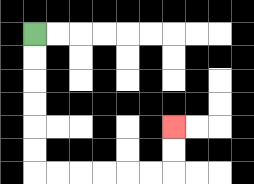{'start': '[1, 1]', 'end': '[7, 5]', 'path_directions': 'D,D,D,D,D,D,R,R,R,R,R,R,U,U', 'path_coordinates': '[[1, 1], [1, 2], [1, 3], [1, 4], [1, 5], [1, 6], [1, 7], [2, 7], [3, 7], [4, 7], [5, 7], [6, 7], [7, 7], [7, 6], [7, 5]]'}